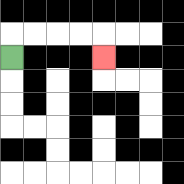{'start': '[0, 2]', 'end': '[4, 2]', 'path_directions': 'U,R,R,R,R,D', 'path_coordinates': '[[0, 2], [0, 1], [1, 1], [2, 1], [3, 1], [4, 1], [4, 2]]'}